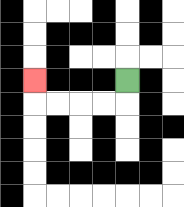{'start': '[5, 3]', 'end': '[1, 3]', 'path_directions': 'D,L,L,L,L,U', 'path_coordinates': '[[5, 3], [5, 4], [4, 4], [3, 4], [2, 4], [1, 4], [1, 3]]'}